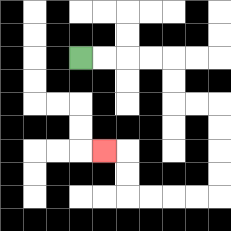{'start': '[3, 2]', 'end': '[4, 6]', 'path_directions': 'R,R,R,R,D,D,R,R,D,D,D,D,L,L,L,L,U,U,L', 'path_coordinates': '[[3, 2], [4, 2], [5, 2], [6, 2], [7, 2], [7, 3], [7, 4], [8, 4], [9, 4], [9, 5], [9, 6], [9, 7], [9, 8], [8, 8], [7, 8], [6, 8], [5, 8], [5, 7], [5, 6], [4, 6]]'}